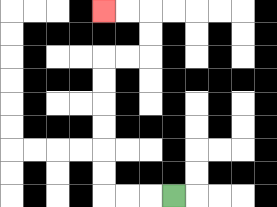{'start': '[7, 8]', 'end': '[4, 0]', 'path_directions': 'L,L,L,U,U,U,U,U,U,R,R,U,U,L,L', 'path_coordinates': '[[7, 8], [6, 8], [5, 8], [4, 8], [4, 7], [4, 6], [4, 5], [4, 4], [4, 3], [4, 2], [5, 2], [6, 2], [6, 1], [6, 0], [5, 0], [4, 0]]'}